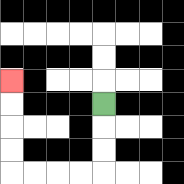{'start': '[4, 4]', 'end': '[0, 3]', 'path_directions': 'D,D,D,L,L,L,L,U,U,U,U', 'path_coordinates': '[[4, 4], [4, 5], [4, 6], [4, 7], [3, 7], [2, 7], [1, 7], [0, 7], [0, 6], [0, 5], [0, 4], [0, 3]]'}